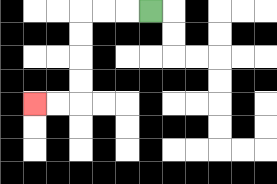{'start': '[6, 0]', 'end': '[1, 4]', 'path_directions': 'L,L,L,D,D,D,D,L,L', 'path_coordinates': '[[6, 0], [5, 0], [4, 0], [3, 0], [3, 1], [3, 2], [3, 3], [3, 4], [2, 4], [1, 4]]'}